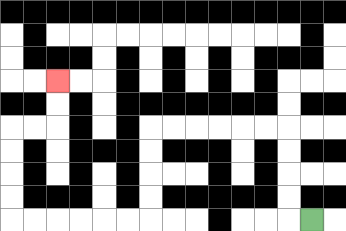{'start': '[13, 9]', 'end': '[2, 3]', 'path_directions': 'L,U,U,U,U,L,L,L,L,L,L,D,D,D,D,L,L,L,L,L,L,U,U,U,U,R,R,U,U', 'path_coordinates': '[[13, 9], [12, 9], [12, 8], [12, 7], [12, 6], [12, 5], [11, 5], [10, 5], [9, 5], [8, 5], [7, 5], [6, 5], [6, 6], [6, 7], [6, 8], [6, 9], [5, 9], [4, 9], [3, 9], [2, 9], [1, 9], [0, 9], [0, 8], [0, 7], [0, 6], [0, 5], [1, 5], [2, 5], [2, 4], [2, 3]]'}